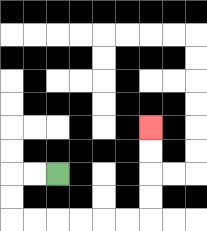{'start': '[2, 7]', 'end': '[6, 5]', 'path_directions': 'L,L,D,D,R,R,R,R,R,R,U,U,U,U', 'path_coordinates': '[[2, 7], [1, 7], [0, 7], [0, 8], [0, 9], [1, 9], [2, 9], [3, 9], [4, 9], [5, 9], [6, 9], [6, 8], [6, 7], [6, 6], [6, 5]]'}